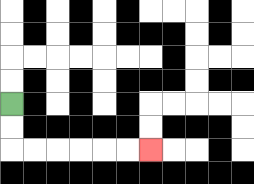{'start': '[0, 4]', 'end': '[6, 6]', 'path_directions': 'D,D,R,R,R,R,R,R', 'path_coordinates': '[[0, 4], [0, 5], [0, 6], [1, 6], [2, 6], [3, 6], [4, 6], [5, 6], [6, 6]]'}